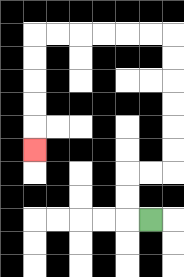{'start': '[6, 9]', 'end': '[1, 6]', 'path_directions': 'L,U,U,R,R,U,U,U,U,U,U,L,L,L,L,L,L,D,D,D,D,D', 'path_coordinates': '[[6, 9], [5, 9], [5, 8], [5, 7], [6, 7], [7, 7], [7, 6], [7, 5], [7, 4], [7, 3], [7, 2], [7, 1], [6, 1], [5, 1], [4, 1], [3, 1], [2, 1], [1, 1], [1, 2], [1, 3], [1, 4], [1, 5], [1, 6]]'}